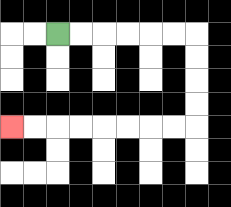{'start': '[2, 1]', 'end': '[0, 5]', 'path_directions': 'R,R,R,R,R,R,D,D,D,D,L,L,L,L,L,L,L,L', 'path_coordinates': '[[2, 1], [3, 1], [4, 1], [5, 1], [6, 1], [7, 1], [8, 1], [8, 2], [8, 3], [8, 4], [8, 5], [7, 5], [6, 5], [5, 5], [4, 5], [3, 5], [2, 5], [1, 5], [0, 5]]'}